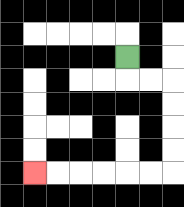{'start': '[5, 2]', 'end': '[1, 7]', 'path_directions': 'D,R,R,D,D,D,D,L,L,L,L,L,L', 'path_coordinates': '[[5, 2], [5, 3], [6, 3], [7, 3], [7, 4], [7, 5], [7, 6], [7, 7], [6, 7], [5, 7], [4, 7], [3, 7], [2, 7], [1, 7]]'}